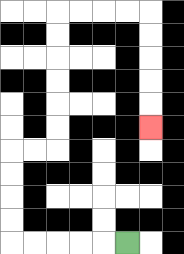{'start': '[5, 10]', 'end': '[6, 5]', 'path_directions': 'L,L,L,L,L,U,U,U,U,R,R,U,U,U,U,U,U,R,R,R,R,D,D,D,D,D', 'path_coordinates': '[[5, 10], [4, 10], [3, 10], [2, 10], [1, 10], [0, 10], [0, 9], [0, 8], [0, 7], [0, 6], [1, 6], [2, 6], [2, 5], [2, 4], [2, 3], [2, 2], [2, 1], [2, 0], [3, 0], [4, 0], [5, 0], [6, 0], [6, 1], [6, 2], [6, 3], [6, 4], [6, 5]]'}